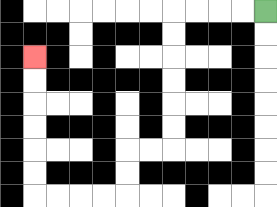{'start': '[11, 0]', 'end': '[1, 2]', 'path_directions': 'L,L,L,L,D,D,D,D,D,D,L,L,D,D,L,L,L,L,U,U,U,U,U,U', 'path_coordinates': '[[11, 0], [10, 0], [9, 0], [8, 0], [7, 0], [7, 1], [7, 2], [7, 3], [7, 4], [7, 5], [7, 6], [6, 6], [5, 6], [5, 7], [5, 8], [4, 8], [3, 8], [2, 8], [1, 8], [1, 7], [1, 6], [1, 5], [1, 4], [1, 3], [1, 2]]'}